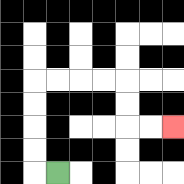{'start': '[2, 7]', 'end': '[7, 5]', 'path_directions': 'L,U,U,U,U,R,R,R,R,D,D,R,R', 'path_coordinates': '[[2, 7], [1, 7], [1, 6], [1, 5], [1, 4], [1, 3], [2, 3], [3, 3], [4, 3], [5, 3], [5, 4], [5, 5], [6, 5], [7, 5]]'}